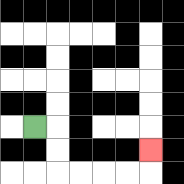{'start': '[1, 5]', 'end': '[6, 6]', 'path_directions': 'R,D,D,R,R,R,R,U', 'path_coordinates': '[[1, 5], [2, 5], [2, 6], [2, 7], [3, 7], [4, 7], [5, 7], [6, 7], [6, 6]]'}